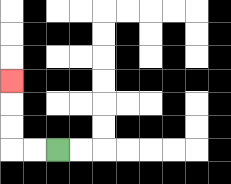{'start': '[2, 6]', 'end': '[0, 3]', 'path_directions': 'L,L,U,U,U', 'path_coordinates': '[[2, 6], [1, 6], [0, 6], [0, 5], [0, 4], [0, 3]]'}